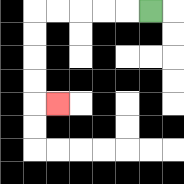{'start': '[6, 0]', 'end': '[2, 4]', 'path_directions': 'L,L,L,L,L,D,D,D,D,R', 'path_coordinates': '[[6, 0], [5, 0], [4, 0], [3, 0], [2, 0], [1, 0], [1, 1], [1, 2], [1, 3], [1, 4], [2, 4]]'}